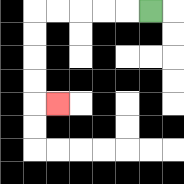{'start': '[6, 0]', 'end': '[2, 4]', 'path_directions': 'L,L,L,L,L,D,D,D,D,R', 'path_coordinates': '[[6, 0], [5, 0], [4, 0], [3, 0], [2, 0], [1, 0], [1, 1], [1, 2], [1, 3], [1, 4], [2, 4]]'}